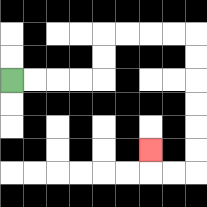{'start': '[0, 3]', 'end': '[6, 6]', 'path_directions': 'R,R,R,R,U,U,R,R,R,R,D,D,D,D,D,D,L,L,U', 'path_coordinates': '[[0, 3], [1, 3], [2, 3], [3, 3], [4, 3], [4, 2], [4, 1], [5, 1], [6, 1], [7, 1], [8, 1], [8, 2], [8, 3], [8, 4], [8, 5], [8, 6], [8, 7], [7, 7], [6, 7], [6, 6]]'}